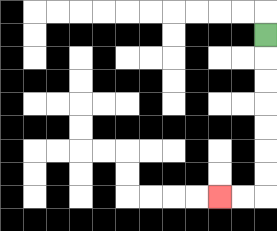{'start': '[11, 1]', 'end': '[9, 8]', 'path_directions': 'D,D,D,D,D,D,D,L,L', 'path_coordinates': '[[11, 1], [11, 2], [11, 3], [11, 4], [11, 5], [11, 6], [11, 7], [11, 8], [10, 8], [9, 8]]'}